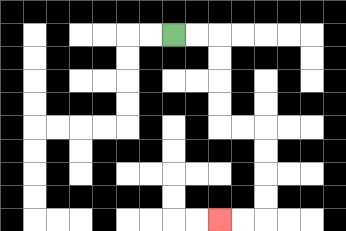{'start': '[7, 1]', 'end': '[9, 9]', 'path_directions': 'R,R,D,D,D,D,R,R,D,D,D,D,L,L', 'path_coordinates': '[[7, 1], [8, 1], [9, 1], [9, 2], [9, 3], [9, 4], [9, 5], [10, 5], [11, 5], [11, 6], [11, 7], [11, 8], [11, 9], [10, 9], [9, 9]]'}